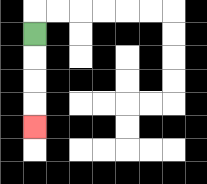{'start': '[1, 1]', 'end': '[1, 5]', 'path_directions': 'D,D,D,D', 'path_coordinates': '[[1, 1], [1, 2], [1, 3], [1, 4], [1, 5]]'}